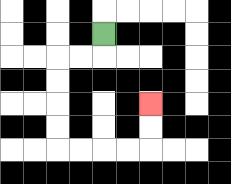{'start': '[4, 1]', 'end': '[6, 4]', 'path_directions': 'D,L,L,D,D,D,D,R,R,R,R,U,U', 'path_coordinates': '[[4, 1], [4, 2], [3, 2], [2, 2], [2, 3], [2, 4], [2, 5], [2, 6], [3, 6], [4, 6], [5, 6], [6, 6], [6, 5], [6, 4]]'}